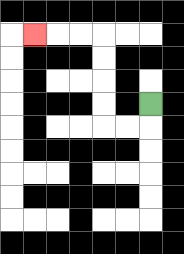{'start': '[6, 4]', 'end': '[1, 1]', 'path_directions': 'D,L,L,U,U,U,U,L,L,L', 'path_coordinates': '[[6, 4], [6, 5], [5, 5], [4, 5], [4, 4], [4, 3], [4, 2], [4, 1], [3, 1], [2, 1], [1, 1]]'}